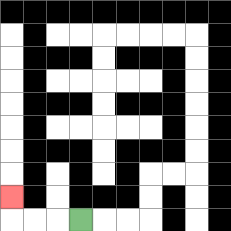{'start': '[3, 9]', 'end': '[0, 8]', 'path_directions': 'L,L,L,U', 'path_coordinates': '[[3, 9], [2, 9], [1, 9], [0, 9], [0, 8]]'}